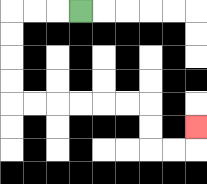{'start': '[3, 0]', 'end': '[8, 5]', 'path_directions': 'L,L,L,D,D,D,D,R,R,R,R,R,R,D,D,R,R,U', 'path_coordinates': '[[3, 0], [2, 0], [1, 0], [0, 0], [0, 1], [0, 2], [0, 3], [0, 4], [1, 4], [2, 4], [3, 4], [4, 4], [5, 4], [6, 4], [6, 5], [6, 6], [7, 6], [8, 6], [8, 5]]'}